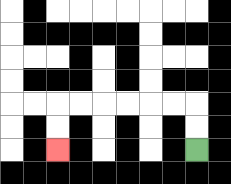{'start': '[8, 6]', 'end': '[2, 6]', 'path_directions': 'U,U,L,L,L,L,L,L,D,D', 'path_coordinates': '[[8, 6], [8, 5], [8, 4], [7, 4], [6, 4], [5, 4], [4, 4], [3, 4], [2, 4], [2, 5], [2, 6]]'}